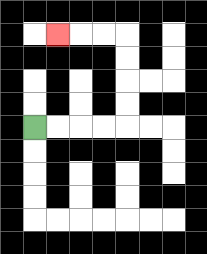{'start': '[1, 5]', 'end': '[2, 1]', 'path_directions': 'R,R,R,R,U,U,U,U,L,L,L', 'path_coordinates': '[[1, 5], [2, 5], [3, 5], [4, 5], [5, 5], [5, 4], [5, 3], [5, 2], [5, 1], [4, 1], [3, 1], [2, 1]]'}